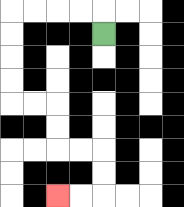{'start': '[4, 1]', 'end': '[2, 8]', 'path_directions': 'U,L,L,L,L,D,D,D,D,R,R,D,D,R,R,D,D,L,L', 'path_coordinates': '[[4, 1], [4, 0], [3, 0], [2, 0], [1, 0], [0, 0], [0, 1], [0, 2], [0, 3], [0, 4], [1, 4], [2, 4], [2, 5], [2, 6], [3, 6], [4, 6], [4, 7], [4, 8], [3, 8], [2, 8]]'}